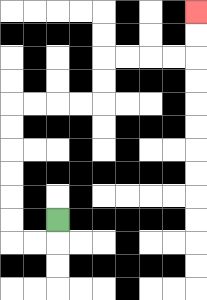{'start': '[2, 9]', 'end': '[8, 0]', 'path_directions': 'D,L,L,U,U,U,U,U,U,R,R,R,R,U,U,R,R,R,R,U,U', 'path_coordinates': '[[2, 9], [2, 10], [1, 10], [0, 10], [0, 9], [0, 8], [0, 7], [0, 6], [0, 5], [0, 4], [1, 4], [2, 4], [3, 4], [4, 4], [4, 3], [4, 2], [5, 2], [6, 2], [7, 2], [8, 2], [8, 1], [8, 0]]'}